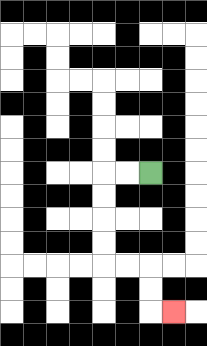{'start': '[6, 7]', 'end': '[7, 13]', 'path_directions': 'L,L,D,D,D,D,R,R,D,D,R', 'path_coordinates': '[[6, 7], [5, 7], [4, 7], [4, 8], [4, 9], [4, 10], [4, 11], [5, 11], [6, 11], [6, 12], [6, 13], [7, 13]]'}